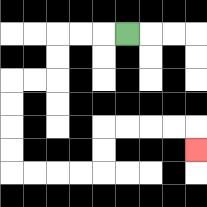{'start': '[5, 1]', 'end': '[8, 6]', 'path_directions': 'L,L,L,D,D,L,L,D,D,D,D,R,R,R,R,U,U,R,R,R,R,D', 'path_coordinates': '[[5, 1], [4, 1], [3, 1], [2, 1], [2, 2], [2, 3], [1, 3], [0, 3], [0, 4], [0, 5], [0, 6], [0, 7], [1, 7], [2, 7], [3, 7], [4, 7], [4, 6], [4, 5], [5, 5], [6, 5], [7, 5], [8, 5], [8, 6]]'}